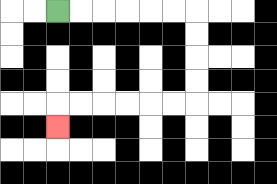{'start': '[2, 0]', 'end': '[2, 5]', 'path_directions': 'R,R,R,R,R,R,D,D,D,D,L,L,L,L,L,L,D', 'path_coordinates': '[[2, 0], [3, 0], [4, 0], [5, 0], [6, 0], [7, 0], [8, 0], [8, 1], [8, 2], [8, 3], [8, 4], [7, 4], [6, 4], [5, 4], [4, 4], [3, 4], [2, 4], [2, 5]]'}